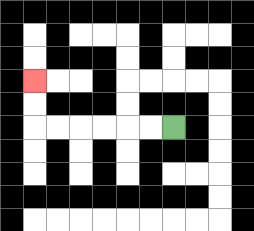{'start': '[7, 5]', 'end': '[1, 3]', 'path_directions': 'L,L,L,L,L,L,U,U', 'path_coordinates': '[[7, 5], [6, 5], [5, 5], [4, 5], [3, 5], [2, 5], [1, 5], [1, 4], [1, 3]]'}